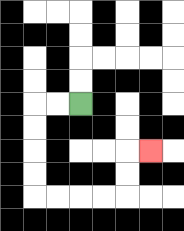{'start': '[3, 4]', 'end': '[6, 6]', 'path_directions': 'L,L,D,D,D,D,R,R,R,R,U,U,R', 'path_coordinates': '[[3, 4], [2, 4], [1, 4], [1, 5], [1, 6], [1, 7], [1, 8], [2, 8], [3, 8], [4, 8], [5, 8], [5, 7], [5, 6], [6, 6]]'}